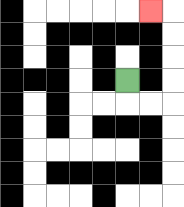{'start': '[5, 3]', 'end': '[6, 0]', 'path_directions': 'D,R,R,U,U,U,U,L', 'path_coordinates': '[[5, 3], [5, 4], [6, 4], [7, 4], [7, 3], [7, 2], [7, 1], [7, 0], [6, 0]]'}